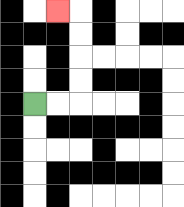{'start': '[1, 4]', 'end': '[2, 0]', 'path_directions': 'R,R,U,U,U,U,L', 'path_coordinates': '[[1, 4], [2, 4], [3, 4], [3, 3], [3, 2], [3, 1], [3, 0], [2, 0]]'}